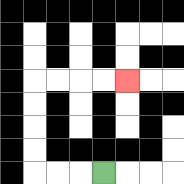{'start': '[4, 7]', 'end': '[5, 3]', 'path_directions': 'L,L,L,U,U,U,U,R,R,R,R', 'path_coordinates': '[[4, 7], [3, 7], [2, 7], [1, 7], [1, 6], [1, 5], [1, 4], [1, 3], [2, 3], [3, 3], [4, 3], [5, 3]]'}